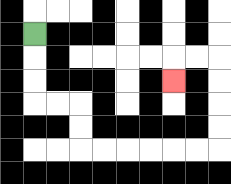{'start': '[1, 1]', 'end': '[7, 3]', 'path_directions': 'D,D,D,R,R,D,D,R,R,R,R,R,R,U,U,U,U,L,L,D', 'path_coordinates': '[[1, 1], [1, 2], [1, 3], [1, 4], [2, 4], [3, 4], [3, 5], [3, 6], [4, 6], [5, 6], [6, 6], [7, 6], [8, 6], [9, 6], [9, 5], [9, 4], [9, 3], [9, 2], [8, 2], [7, 2], [7, 3]]'}